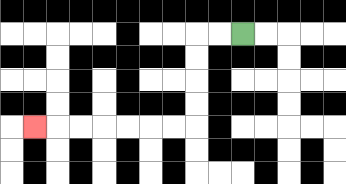{'start': '[10, 1]', 'end': '[1, 5]', 'path_directions': 'L,L,D,D,D,D,L,L,L,L,L,L,L', 'path_coordinates': '[[10, 1], [9, 1], [8, 1], [8, 2], [8, 3], [8, 4], [8, 5], [7, 5], [6, 5], [5, 5], [4, 5], [3, 5], [2, 5], [1, 5]]'}